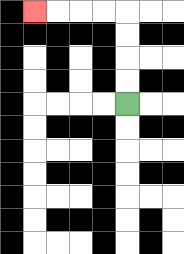{'start': '[5, 4]', 'end': '[1, 0]', 'path_directions': 'U,U,U,U,L,L,L,L', 'path_coordinates': '[[5, 4], [5, 3], [5, 2], [5, 1], [5, 0], [4, 0], [3, 0], [2, 0], [1, 0]]'}